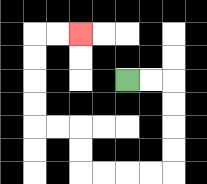{'start': '[5, 3]', 'end': '[3, 1]', 'path_directions': 'R,R,D,D,D,D,L,L,L,L,U,U,L,L,U,U,U,U,R,R', 'path_coordinates': '[[5, 3], [6, 3], [7, 3], [7, 4], [7, 5], [7, 6], [7, 7], [6, 7], [5, 7], [4, 7], [3, 7], [3, 6], [3, 5], [2, 5], [1, 5], [1, 4], [1, 3], [1, 2], [1, 1], [2, 1], [3, 1]]'}